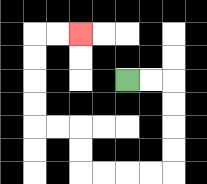{'start': '[5, 3]', 'end': '[3, 1]', 'path_directions': 'R,R,D,D,D,D,L,L,L,L,U,U,L,L,U,U,U,U,R,R', 'path_coordinates': '[[5, 3], [6, 3], [7, 3], [7, 4], [7, 5], [7, 6], [7, 7], [6, 7], [5, 7], [4, 7], [3, 7], [3, 6], [3, 5], [2, 5], [1, 5], [1, 4], [1, 3], [1, 2], [1, 1], [2, 1], [3, 1]]'}